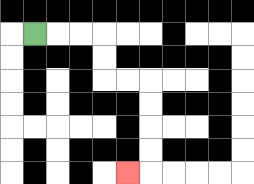{'start': '[1, 1]', 'end': '[5, 7]', 'path_directions': 'R,R,R,D,D,R,R,D,D,D,D,L', 'path_coordinates': '[[1, 1], [2, 1], [3, 1], [4, 1], [4, 2], [4, 3], [5, 3], [6, 3], [6, 4], [6, 5], [6, 6], [6, 7], [5, 7]]'}